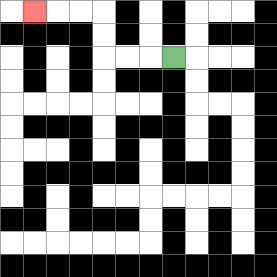{'start': '[7, 2]', 'end': '[1, 0]', 'path_directions': 'L,L,L,U,U,L,L,L', 'path_coordinates': '[[7, 2], [6, 2], [5, 2], [4, 2], [4, 1], [4, 0], [3, 0], [2, 0], [1, 0]]'}